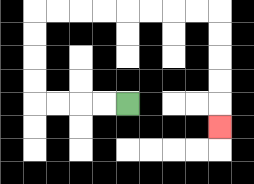{'start': '[5, 4]', 'end': '[9, 5]', 'path_directions': 'L,L,L,L,U,U,U,U,R,R,R,R,R,R,R,R,D,D,D,D,D', 'path_coordinates': '[[5, 4], [4, 4], [3, 4], [2, 4], [1, 4], [1, 3], [1, 2], [1, 1], [1, 0], [2, 0], [3, 0], [4, 0], [5, 0], [6, 0], [7, 0], [8, 0], [9, 0], [9, 1], [9, 2], [9, 3], [9, 4], [9, 5]]'}